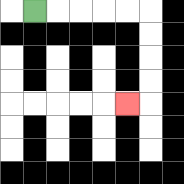{'start': '[1, 0]', 'end': '[5, 4]', 'path_directions': 'R,R,R,R,R,D,D,D,D,L', 'path_coordinates': '[[1, 0], [2, 0], [3, 0], [4, 0], [5, 0], [6, 0], [6, 1], [6, 2], [6, 3], [6, 4], [5, 4]]'}